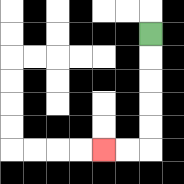{'start': '[6, 1]', 'end': '[4, 6]', 'path_directions': 'D,D,D,D,D,L,L', 'path_coordinates': '[[6, 1], [6, 2], [6, 3], [6, 4], [6, 5], [6, 6], [5, 6], [4, 6]]'}